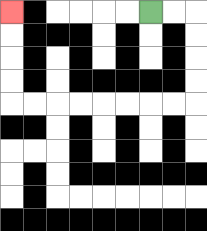{'start': '[6, 0]', 'end': '[0, 0]', 'path_directions': 'R,R,D,D,D,D,L,L,L,L,L,L,L,L,U,U,U,U', 'path_coordinates': '[[6, 0], [7, 0], [8, 0], [8, 1], [8, 2], [8, 3], [8, 4], [7, 4], [6, 4], [5, 4], [4, 4], [3, 4], [2, 4], [1, 4], [0, 4], [0, 3], [0, 2], [0, 1], [0, 0]]'}